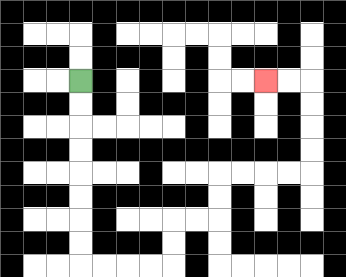{'start': '[3, 3]', 'end': '[11, 3]', 'path_directions': 'D,D,D,D,D,D,D,D,R,R,R,R,U,U,R,R,U,U,R,R,R,R,U,U,U,U,L,L', 'path_coordinates': '[[3, 3], [3, 4], [3, 5], [3, 6], [3, 7], [3, 8], [3, 9], [3, 10], [3, 11], [4, 11], [5, 11], [6, 11], [7, 11], [7, 10], [7, 9], [8, 9], [9, 9], [9, 8], [9, 7], [10, 7], [11, 7], [12, 7], [13, 7], [13, 6], [13, 5], [13, 4], [13, 3], [12, 3], [11, 3]]'}